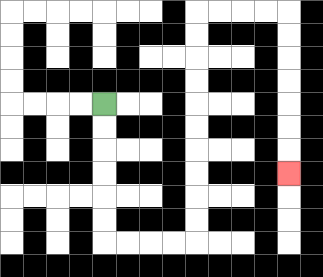{'start': '[4, 4]', 'end': '[12, 7]', 'path_directions': 'D,D,D,D,D,D,R,R,R,R,U,U,U,U,U,U,U,U,U,U,R,R,R,R,D,D,D,D,D,D,D', 'path_coordinates': '[[4, 4], [4, 5], [4, 6], [4, 7], [4, 8], [4, 9], [4, 10], [5, 10], [6, 10], [7, 10], [8, 10], [8, 9], [8, 8], [8, 7], [8, 6], [8, 5], [8, 4], [8, 3], [8, 2], [8, 1], [8, 0], [9, 0], [10, 0], [11, 0], [12, 0], [12, 1], [12, 2], [12, 3], [12, 4], [12, 5], [12, 6], [12, 7]]'}